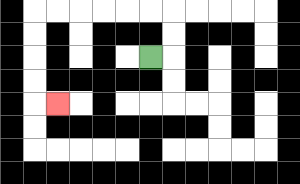{'start': '[6, 2]', 'end': '[2, 4]', 'path_directions': 'R,U,U,L,L,L,L,L,L,D,D,D,D,R', 'path_coordinates': '[[6, 2], [7, 2], [7, 1], [7, 0], [6, 0], [5, 0], [4, 0], [3, 0], [2, 0], [1, 0], [1, 1], [1, 2], [1, 3], [1, 4], [2, 4]]'}